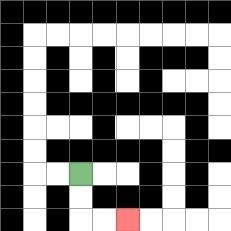{'start': '[3, 7]', 'end': '[5, 9]', 'path_directions': 'D,D,R,R', 'path_coordinates': '[[3, 7], [3, 8], [3, 9], [4, 9], [5, 9]]'}